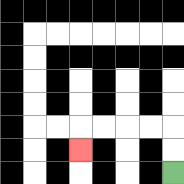{'start': '[7, 7]', 'end': '[3, 6]', 'path_directions': 'U,U,L,L,L,L,D', 'path_coordinates': '[[7, 7], [7, 6], [7, 5], [6, 5], [5, 5], [4, 5], [3, 5], [3, 6]]'}